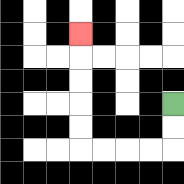{'start': '[7, 4]', 'end': '[3, 1]', 'path_directions': 'D,D,L,L,L,L,U,U,U,U,U', 'path_coordinates': '[[7, 4], [7, 5], [7, 6], [6, 6], [5, 6], [4, 6], [3, 6], [3, 5], [3, 4], [3, 3], [3, 2], [3, 1]]'}